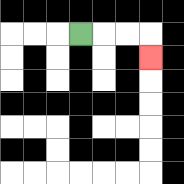{'start': '[3, 1]', 'end': '[6, 2]', 'path_directions': 'R,R,R,D', 'path_coordinates': '[[3, 1], [4, 1], [5, 1], [6, 1], [6, 2]]'}